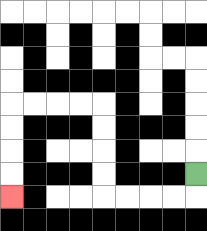{'start': '[8, 7]', 'end': '[0, 8]', 'path_directions': 'D,L,L,L,L,U,U,U,U,L,L,L,L,D,D,D,D', 'path_coordinates': '[[8, 7], [8, 8], [7, 8], [6, 8], [5, 8], [4, 8], [4, 7], [4, 6], [4, 5], [4, 4], [3, 4], [2, 4], [1, 4], [0, 4], [0, 5], [0, 6], [0, 7], [0, 8]]'}